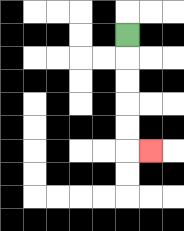{'start': '[5, 1]', 'end': '[6, 6]', 'path_directions': 'D,D,D,D,D,R', 'path_coordinates': '[[5, 1], [5, 2], [5, 3], [5, 4], [5, 5], [5, 6], [6, 6]]'}